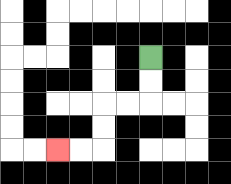{'start': '[6, 2]', 'end': '[2, 6]', 'path_directions': 'D,D,L,L,D,D,L,L', 'path_coordinates': '[[6, 2], [6, 3], [6, 4], [5, 4], [4, 4], [4, 5], [4, 6], [3, 6], [2, 6]]'}